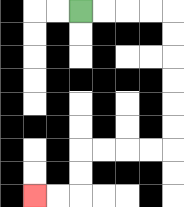{'start': '[3, 0]', 'end': '[1, 8]', 'path_directions': 'R,R,R,R,D,D,D,D,D,D,L,L,L,L,D,D,L,L', 'path_coordinates': '[[3, 0], [4, 0], [5, 0], [6, 0], [7, 0], [7, 1], [7, 2], [7, 3], [7, 4], [7, 5], [7, 6], [6, 6], [5, 6], [4, 6], [3, 6], [3, 7], [3, 8], [2, 8], [1, 8]]'}